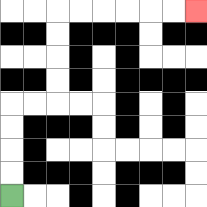{'start': '[0, 8]', 'end': '[8, 0]', 'path_directions': 'U,U,U,U,R,R,U,U,U,U,R,R,R,R,R,R', 'path_coordinates': '[[0, 8], [0, 7], [0, 6], [0, 5], [0, 4], [1, 4], [2, 4], [2, 3], [2, 2], [2, 1], [2, 0], [3, 0], [4, 0], [5, 0], [6, 0], [7, 0], [8, 0]]'}